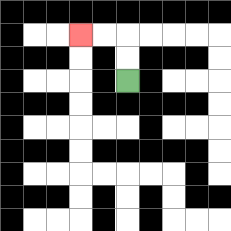{'start': '[5, 3]', 'end': '[3, 1]', 'path_directions': 'U,U,L,L', 'path_coordinates': '[[5, 3], [5, 2], [5, 1], [4, 1], [3, 1]]'}